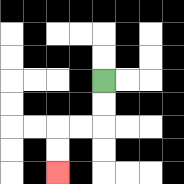{'start': '[4, 3]', 'end': '[2, 7]', 'path_directions': 'D,D,L,L,D,D', 'path_coordinates': '[[4, 3], [4, 4], [4, 5], [3, 5], [2, 5], [2, 6], [2, 7]]'}